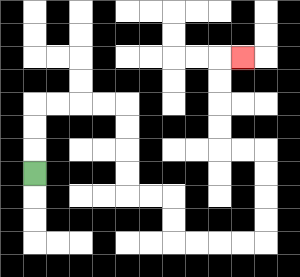{'start': '[1, 7]', 'end': '[10, 2]', 'path_directions': 'U,U,U,R,R,R,R,D,D,D,D,R,R,D,D,R,R,R,R,U,U,U,U,L,L,U,U,U,U,R', 'path_coordinates': '[[1, 7], [1, 6], [1, 5], [1, 4], [2, 4], [3, 4], [4, 4], [5, 4], [5, 5], [5, 6], [5, 7], [5, 8], [6, 8], [7, 8], [7, 9], [7, 10], [8, 10], [9, 10], [10, 10], [11, 10], [11, 9], [11, 8], [11, 7], [11, 6], [10, 6], [9, 6], [9, 5], [9, 4], [9, 3], [9, 2], [10, 2]]'}